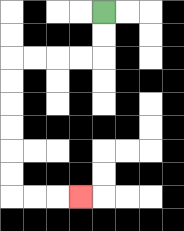{'start': '[4, 0]', 'end': '[3, 8]', 'path_directions': 'D,D,L,L,L,L,D,D,D,D,D,D,R,R,R', 'path_coordinates': '[[4, 0], [4, 1], [4, 2], [3, 2], [2, 2], [1, 2], [0, 2], [0, 3], [0, 4], [0, 5], [0, 6], [0, 7], [0, 8], [1, 8], [2, 8], [3, 8]]'}